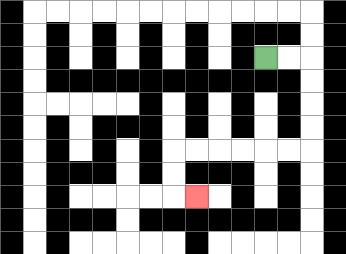{'start': '[11, 2]', 'end': '[8, 8]', 'path_directions': 'R,R,D,D,D,D,L,L,L,L,L,L,D,D,R', 'path_coordinates': '[[11, 2], [12, 2], [13, 2], [13, 3], [13, 4], [13, 5], [13, 6], [12, 6], [11, 6], [10, 6], [9, 6], [8, 6], [7, 6], [7, 7], [7, 8], [8, 8]]'}